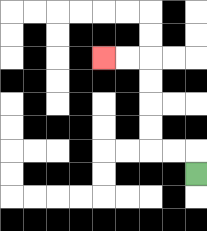{'start': '[8, 7]', 'end': '[4, 2]', 'path_directions': 'U,L,L,U,U,U,U,L,L', 'path_coordinates': '[[8, 7], [8, 6], [7, 6], [6, 6], [6, 5], [6, 4], [6, 3], [6, 2], [5, 2], [4, 2]]'}